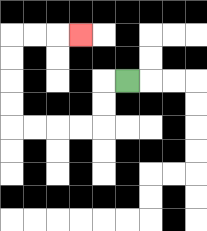{'start': '[5, 3]', 'end': '[3, 1]', 'path_directions': 'L,D,D,L,L,L,L,U,U,U,U,R,R,R', 'path_coordinates': '[[5, 3], [4, 3], [4, 4], [4, 5], [3, 5], [2, 5], [1, 5], [0, 5], [0, 4], [0, 3], [0, 2], [0, 1], [1, 1], [2, 1], [3, 1]]'}